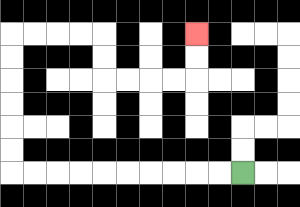{'start': '[10, 7]', 'end': '[8, 1]', 'path_directions': 'L,L,L,L,L,L,L,L,L,L,U,U,U,U,U,U,R,R,R,R,D,D,R,R,R,R,U,U', 'path_coordinates': '[[10, 7], [9, 7], [8, 7], [7, 7], [6, 7], [5, 7], [4, 7], [3, 7], [2, 7], [1, 7], [0, 7], [0, 6], [0, 5], [0, 4], [0, 3], [0, 2], [0, 1], [1, 1], [2, 1], [3, 1], [4, 1], [4, 2], [4, 3], [5, 3], [6, 3], [7, 3], [8, 3], [8, 2], [8, 1]]'}